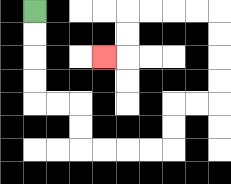{'start': '[1, 0]', 'end': '[4, 2]', 'path_directions': 'D,D,D,D,R,R,D,D,R,R,R,R,U,U,R,R,U,U,U,U,L,L,L,L,D,D,L', 'path_coordinates': '[[1, 0], [1, 1], [1, 2], [1, 3], [1, 4], [2, 4], [3, 4], [3, 5], [3, 6], [4, 6], [5, 6], [6, 6], [7, 6], [7, 5], [7, 4], [8, 4], [9, 4], [9, 3], [9, 2], [9, 1], [9, 0], [8, 0], [7, 0], [6, 0], [5, 0], [5, 1], [5, 2], [4, 2]]'}